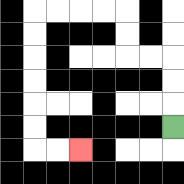{'start': '[7, 5]', 'end': '[3, 6]', 'path_directions': 'U,U,U,L,L,U,U,L,L,L,L,D,D,D,D,D,D,R,R', 'path_coordinates': '[[7, 5], [7, 4], [7, 3], [7, 2], [6, 2], [5, 2], [5, 1], [5, 0], [4, 0], [3, 0], [2, 0], [1, 0], [1, 1], [1, 2], [1, 3], [1, 4], [1, 5], [1, 6], [2, 6], [3, 6]]'}